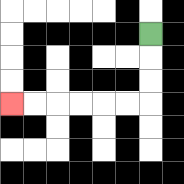{'start': '[6, 1]', 'end': '[0, 4]', 'path_directions': 'D,D,D,L,L,L,L,L,L', 'path_coordinates': '[[6, 1], [6, 2], [6, 3], [6, 4], [5, 4], [4, 4], [3, 4], [2, 4], [1, 4], [0, 4]]'}